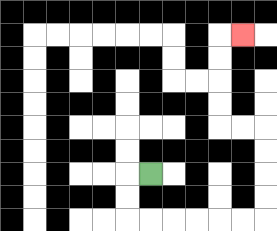{'start': '[6, 7]', 'end': '[10, 1]', 'path_directions': 'L,D,D,R,R,R,R,R,R,U,U,U,U,L,L,U,U,U,U,R', 'path_coordinates': '[[6, 7], [5, 7], [5, 8], [5, 9], [6, 9], [7, 9], [8, 9], [9, 9], [10, 9], [11, 9], [11, 8], [11, 7], [11, 6], [11, 5], [10, 5], [9, 5], [9, 4], [9, 3], [9, 2], [9, 1], [10, 1]]'}